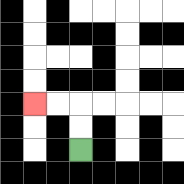{'start': '[3, 6]', 'end': '[1, 4]', 'path_directions': 'U,U,L,L', 'path_coordinates': '[[3, 6], [3, 5], [3, 4], [2, 4], [1, 4]]'}